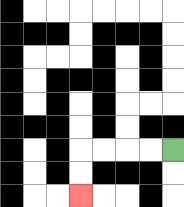{'start': '[7, 6]', 'end': '[3, 8]', 'path_directions': 'L,L,L,L,D,D', 'path_coordinates': '[[7, 6], [6, 6], [5, 6], [4, 6], [3, 6], [3, 7], [3, 8]]'}